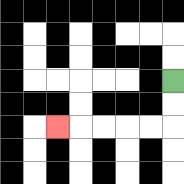{'start': '[7, 3]', 'end': '[2, 5]', 'path_directions': 'D,D,L,L,L,L,L', 'path_coordinates': '[[7, 3], [7, 4], [7, 5], [6, 5], [5, 5], [4, 5], [3, 5], [2, 5]]'}